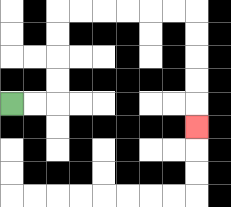{'start': '[0, 4]', 'end': '[8, 5]', 'path_directions': 'R,R,U,U,U,U,R,R,R,R,R,R,D,D,D,D,D', 'path_coordinates': '[[0, 4], [1, 4], [2, 4], [2, 3], [2, 2], [2, 1], [2, 0], [3, 0], [4, 0], [5, 0], [6, 0], [7, 0], [8, 0], [8, 1], [8, 2], [8, 3], [8, 4], [8, 5]]'}